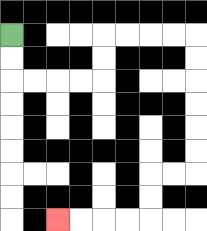{'start': '[0, 1]', 'end': '[2, 9]', 'path_directions': 'D,D,R,R,R,R,U,U,R,R,R,R,D,D,D,D,D,D,L,L,D,D,L,L,L,L', 'path_coordinates': '[[0, 1], [0, 2], [0, 3], [1, 3], [2, 3], [3, 3], [4, 3], [4, 2], [4, 1], [5, 1], [6, 1], [7, 1], [8, 1], [8, 2], [8, 3], [8, 4], [8, 5], [8, 6], [8, 7], [7, 7], [6, 7], [6, 8], [6, 9], [5, 9], [4, 9], [3, 9], [2, 9]]'}